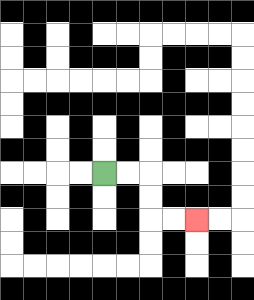{'start': '[4, 7]', 'end': '[8, 9]', 'path_directions': 'R,R,D,D,R,R', 'path_coordinates': '[[4, 7], [5, 7], [6, 7], [6, 8], [6, 9], [7, 9], [8, 9]]'}